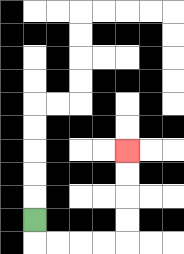{'start': '[1, 9]', 'end': '[5, 6]', 'path_directions': 'D,R,R,R,R,U,U,U,U', 'path_coordinates': '[[1, 9], [1, 10], [2, 10], [3, 10], [4, 10], [5, 10], [5, 9], [5, 8], [5, 7], [5, 6]]'}